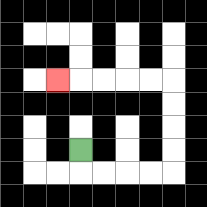{'start': '[3, 6]', 'end': '[2, 3]', 'path_directions': 'D,R,R,R,R,U,U,U,U,L,L,L,L,L', 'path_coordinates': '[[3, 6], [3, 7], [4, 7], [5, 7], [6, 7], [7, 7], [7, 6], [7, 5], [7, 4], [7, 3], [6, 3], [5, 3], [4, 3], [3, 3], [2, 3]]'}